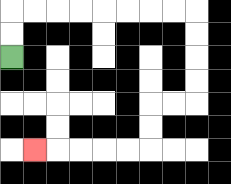{'start': '[0, 2]', 'end': '[1, 6]', 'path_directions': 'U,U,R,R,R,R,R,R,R,R,D,D,D,D,L,L,D,D,L,L,L,L,L', 'path_coordinates': '[[0, 2], [0, 1], [0, 0], [1, 0], [2, 0], [3, 0], [4, 0], [5, 0], [6, 0], [7, 0], [8, 0], [8, 1], [8, 2], [8, 3], [8, 4], [7, 4], [6, 4], [6, 5], [6, 6], [5, 6], [4, 6], [3, 6], [2, 6], [1, 6]]'}